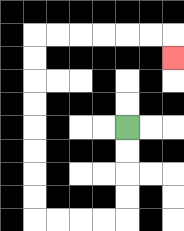{'start': '[5, 5]', 'end': '[7, 2]', 'path_directions': 'D,D,D,D,L,L,L,L,U,U,U,U,U,U,U,U,R,R,R,R,R,R,D', 'path_coordinates': '[[5, 5], [5, 6], [5, 7], [5, 8], [5, 9], [4, 9], [3, 9], [2, 9], [1, 9], [1, 8], [1, 7], [1, 6], [1, 5], [1, 4], [1, 3], [1, 2], [1, 1], [2, 1], [3, 1], [4, 1], [5, 1], [6, 1], [7, 1], [7, 2]]'}